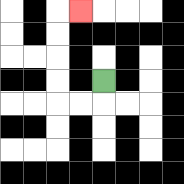{'start': '[4, 3]', 'end': '[3, 0]', 'path_directions': 'D,L,L,U,U,U,U,R', 'path_coordinates': '[[4, 3], [4, 4], [3, 4], [2, 4], [2, 3], [2, 2], [2, 1], [2, 0], [3, 0]]'}